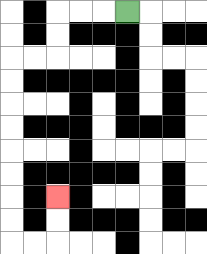{'start': '[5, 0]', 'end': '[2, 8]', 'path_directions': 'L,L,L,D,D,L,L,D,D,D,D,D,D,D,D,R,R,U,U', 'path_coordinates': '[[5, 0], [4, 0], [3, 0], [2, 0], [2, 1], [2, 2], [1, 2], [0, 2], [0, 3], [0, 4], [0, 5], [0, 6], [0, 7], [0, 8], [0, 9], [0, 10], [1, 10], [2, 10], [2, 9], [2, 8]]'}